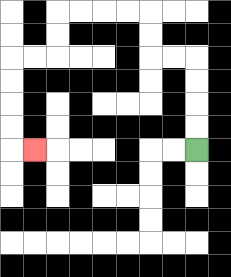{'start': '[8, 6]', 'end': '[1, 6]', 'path_directions': 'U,U,U,U,L,L,U,U,L,L,L,L,D,D,L,L,D,D,D,D,R', 'path_coordinates': '[[8, 6], [8, 5], [8, 4], [8, 3], [8, 2], [7, 2], [6, 2], [6, 1], [6, 0], [5, 0], [4, 0], [3, 0], [2, 0], [2, 1], [2, 2], [1, 2], [0, 2], [0, 3], [0, 4], [0, 5], [0, 6], [1, 6]]'}